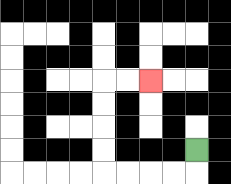{'start': '[8, 6]', 'end': '[6, 3]', 'path_directions': 'D,L,L,L,L,U,U,U,U,R,R', 'path_coordinates': '[[8, 6], [8, 7], [7, 7], [6, 7], [5, 7], [4, 7], [4, 6], [4, 5], [4, 4], [4, 3], [5, 3], [6, 3]]'}